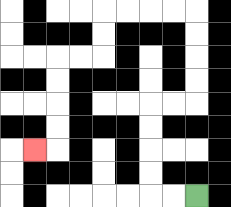{'start': '[8, 8]', 'end': '[1, 6]', 'path_directions': 'L,L,U,U,U,U,R,R,U,U,U,U,L,L,L,L,D,D,L,L,D,D,D,D,L', 'path_coordinates': '[[8, 8], [7, 8], [6, 8], [6, 7], [6, 6], [6, 5], [6, 4], [7, 4], [8, 4], [8, 3], [8, 2], [8, 1], [8, 0], [7, 0], [6, 0], [5, 0], [4, 0], [4, 1], [4, 2], [3, 2], [2, 2], [2, 3], [2, 4], [2, 5], [2, 6], [1, 6]]'}